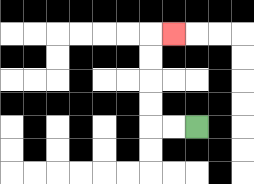{'start': '[8, 5]', 'end': '[7, 1]', 'path_directions': 'L,L,U,U,U,U,R', 'path_coordinates': '[[8, 5], [7, 5], [6, 5], [6, 4], [6, 3], [6, 2], [6, 1], [7, 1]]'}